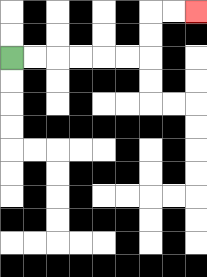{'start': '[0, 2]', 'end': '[8, 0]', 'path_directions': 'R,R,R,R,R,R,U,U,R,R', 'path_coordinates': '[[0, 2], [1, 2], [2, 2], [3, 2], [4, 2], [5, 2], [6, 2], [6, 1], [6, 0], [7, 0], [8, 0]]'}